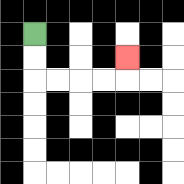{'start': '[1, 1]', 'end': '[5, 2]', 'path_directions': 'D,D,R,R,R,R,U', 'path_coordinates': '[[1, 1], [1, 2], [1, 3], [2, 3], [3, 3], [4, 3], [5, 3], [5, 2]]'}